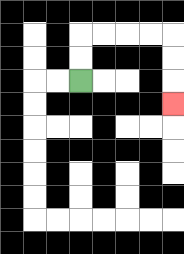{'start': '[3, 3]', 'end': '[7, 4]', 'path_directions': 'U,U,R,R,R,R,D,D,D', 'path_coordinates': '[[3, 3], [3, 2], [3, 1], [4, 1], [5, 1], [6, 1], [7, 1], [7, 2], [7, 3], [7, 4]]'}